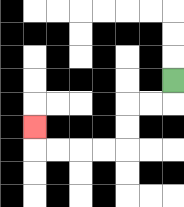{'start': '[7, 3]', 'end': '[1, 5]', 'path_directions': 'D,L,L,D,D,L,L,L,L,U', 'path_coordinates': '[[7, 3], [7, 4], [6, 4], [5, 4], [5, 5], [5, 6], [4, 6], [3, 6], [2, 6], [1, 6], [1, 5]]'}